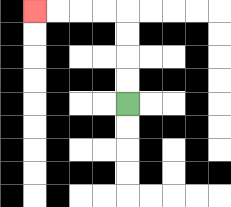{'start': '[5, 4]', 'end': '[1, 0]', 'path_directions': 'U,U,U,U,L,L,L,L', 'path_coordinates': '[[5, 4], [5, 3], [5, 2], [5, 1], [5, 0], [4, 0], [3, 0], [2, 0], [1, 0]]'}